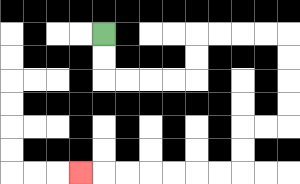{'start': '[4, 1]', 'end': '[3, 7]', 'path_directions': 'D,D,R,R,R,R,U,U,R,R,R,R,D,D,D,D,L,L,D,D,L,L,L,L,L,L,L', 'path_coordinates': '[[4, 1], [4, 2], [4, 3], [5, 3], [6, 3], [7, 3], [8, 3], [8, 2], [8, 1], [9, 1], [10, 1], [11, 1], [12, 1], [12, 2], [12, 3], [12, 4], [12, 5], [11, 5], [10, 5], [10, 6], [10, 7], [9, 7], [8, 7], [7, 7], [6, 7], [5, 7], [4, 7], [3, 7]]'}